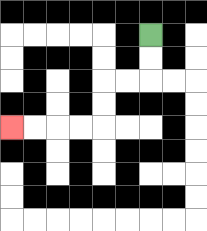{'start': '[6, 1]', 'end': '[0, 5]', 'path_directions': 'D,D,L,L,D,D,L,L,L,L', 'path_coordinates': '[[6, 1], [6, 2], [6, 3], [5, 3], [4, 3], [4, 4], [4, 5], [3, 5], [2, 5], [1, 5], [0, 5]]'}